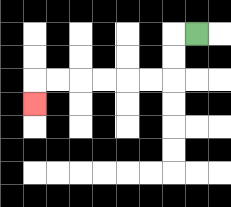{'start': '[8, 1]', 'end': '[1, 4]', 'path_directions': 'L,D,D,L,L,L,L,L,L,D', 'path_coordinates': '[[8, 1], [7, 1], [7, 2], [7, 3], [6, 3], [5, 3], [4, 3], [3, 3], [2, 3], [1, 3], [1, 4]]'}